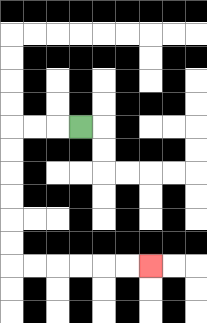{'start': '[3, 5]', 'end': '[6, 11]', 'path_directions': 'L,L,L,D,D,D,D,D,D,R,R,R,R,R,R', 'path_coordinates': '[[3, 5], [2, 5], [1, 5], [0, 5], [0, 6], [0, 7], [0, 8], [0, 9], [0, 10], [0, 11], [1, 11], [2, 11], [3, 11], [4, 11], [5, 11], [6, 11]]'}